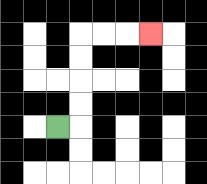{'start': '[2, 5]', 'end': '[6, 1]', 'path_directions': 'R,U,U,U,U,R,R,R', 'path_coordinates': '[[2, 5], [3, 5], [3, 4], [3, 3], [3, 2], [3, 1], [4, 1], [5, 1], [6, 1]]'}